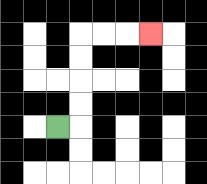{'start': '[2, 5]', 'end': '[6, 1]', 'path_directions': 'R,U,U,U,U,R,R,R', 'path_coordinates': '[[2, 5], [3, 5], [3, 4], [3, 3], [3, 2], [3, 1], [4, 1], [5, 1], [6, 1]]'}